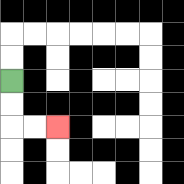{'start': '[0, 3]', 'end': '[2, 5]', 'path_directions': 'D,D,R,R', 'path_coordinates': '[[0, 3], [0, 4], [0, 5], [1, 5], [2, 5]]'}